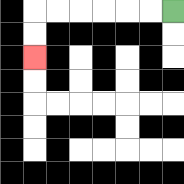{'start': '[7, 0]', 'end': '[1, 2]', 'path_directions': 'L,L,L,L,L,L,D,D', 'path_coordinates': '[[7, 0], [6, 0], [5, 0], [4, 0], [3, 0], [2, 0], [1, 0], [1, 1], [1, 2]]'}